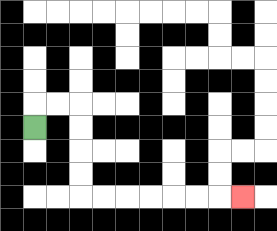{'start': '[1, 5]', 'end': '[10, 8]', 'path_directions': 'U,R,R,D,D,D,D,R,R,R,R,R,R,R', 'path_coordinates': '[[1, 5], [1, 4], [2, 4], [3, 4], [3, 5], [3, 6], [3, 7], [3, 8], [4, 8], [5, 8], [6, 8], [7, 8], [8, 8], [9, 8], [10, 8]]'}